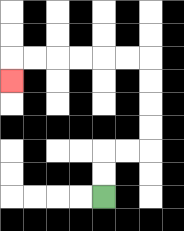{'start': '[4, 8]', 'end': '[0, 3]', 'path_directions': 'U,U,R,R,U,U,U,U,L,L,L,L,L,L,D', 'path_coordinates': '[[4, 8], [4, 7], [4, 6], [5, 6], [6, 6], [6, 5], [6, 4], [6, 3], [6, 2], [5, 2], [4, 2], [3, 2], [2, 2], [1, 2], [0, 2], [0, 3]]'}